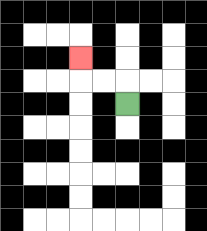{'start': '[5, 4]', 'end': '[3, 2]', 'path_directions': 'U,L,L,U', 'path_coordinates': '[[5, 4], [5, 3], [4, 3], [3, 3], [3, 2]]'}